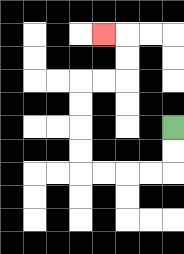{'start': '[7, 5]', 'end': '[4, 1]', 'path_directions': 'D,D,L,L,L,L,U,U,U,U,R,R,U,U,L', 'path_coordinates': '[[7, 5], [7, 6], [7, 7], [6, 7], [5, 7], [4, 7], [3, 7], [3, 6], [3, 5], [3, 4], [3, 3], [4, 3], [5, 3], [5, 2], [5, 1], [4, 1]]'}